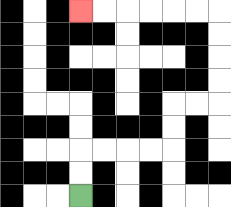{'start': '[3, 8]', 'end': '[3, 0]', 'path_directions': 'U,U,R,R,R,R,U,U,R,R,U,U,U,U,L,L,L,L,L,L', 'path_coordinates': '[[3, 8], [3, 7], [3, 6], [4, 6], [5, 6], [6, 6], [7, 6], [7, 5], [7, 4], [8, 4], [9, 4], [9, 3], [9, 2], [9, 1], [9, 0], [8, 0], [7, 0], [6, 0], [5, 0], [4, 0], [3, 0]]'}